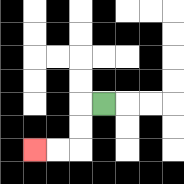{'start': '[4, 4]', 'end': '[1, 6]', 'path_directions': 'L,D,D,L,L', 'path_coordinates': '[[4, 4], [3, 4], [3, 5], [3, 6], [2, 6], [1, 6]]'}